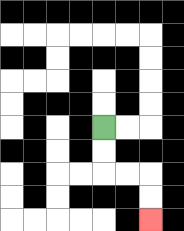{'start': '[4, 5]', 'end': '[6, 9]', 'path_directions': 'D,D,R,R,D,D', 'path_coordinates': '[[4, 5], [4, 6], [4, 7], [5, 7], [6, 7], [6, 8], [6, 9]]'}